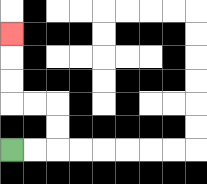{'start': '[0, 6]', 'end': '[0, 1]', 'path_directions': 'R,R,U,U,L,L,U,U,U', 'path_coordinates': '[[0, 6], [1, 6], [2, 6], [2, 5], [2, 4], [1, 4], [0, 4], [0, 3], [0, 2], [0, 1]]'}